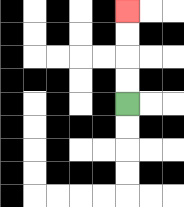{'start': '[5, 4]', 'end': '[5, 0]', 'path_directions': 'U,U,U,U', 'path_coordinates': '[[5, 4], [5, 3], [5, 2], [5, 1], [5, 0]]'}